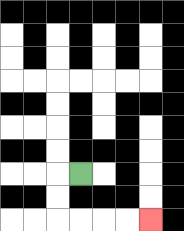{'start': '[3, 7]', 'end': '[6, 9]', 'path_directions': 'L,D,D,R,R,R,R', 'path_coordinates': '[[3, 7], [2, 7], [2, 8], [2, 9], [3, 9], [4, 9], [5, 9], [6, 9]]'}